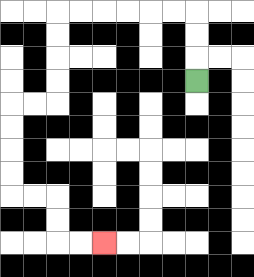{'start': '[8, 3]', 'end': '[4, 10]', 'path_directions': 'U,U,U,L,L,L,L,L,L,D,D,D,D,L,L,D,D,D,D,R,R,D,D,R,R', 'path_coordinates': '[[8, 3], [8, 2], [8, 1], [8, 0], [7, 0], [6, 0], [5, 0], [4, 0], [3, 0], [2, 0], [2, 1], [2, 2], [2, 3], [2, 4], [1, 4], [0, 4], [0, 5], [0, 6], [0, 7], [0, 8], [1, 8], [2, 8], [2, 9], [2, 10], [3, 10], [4, 10]]'}